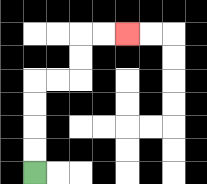{'start': '[1, 7]', 'end': '[5, 1]', 'path_directions': 'U,U,U,U,R,R,U,U,R,R', 'path_coordinates': '[[1, 7], [1, 6], [1, 5], [1, 4], [1, 3], [2, 3], [3, 3], [3, 2], [3, 1], [4, 1], [5, 1]]'}